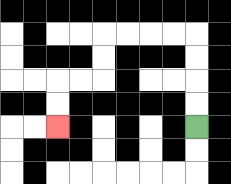{'start': '[8, 5]', 'end': '[2, 5]', 'path_directions': 'U,U,U,U,L,L,L,L,D,D,L,L,D,D', 'path_coordinates': '[[8, 5], [8, 4], [8, 3], [8, 2], [8, 1], [7, 1], [6, 1], [5, 1], [4, 1], [4, 2], [4, 3], [3, 3], [2, 3], [2, 4], [2, 5]]'}